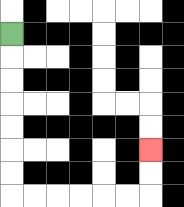{'start': '[0, 1]', 'end': '[6, 6]', 'path_directions': 'D,D,D,D,D,D,D,R,R,R,R,R,R,U,U', 'path_coordinates': '[[0, 1], [0, 2], [0, 3], [0, 4], [0, 5], [0, 6], [0, 7], [0, 8], [1, 8], [2, 8], [3, 8], [4, 8], [5, 8], [6, 8], [6, 7], [6, 6]]'}